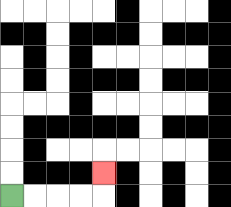{'start': '[0, 8]', 'end': '[4, 7]', 'path_directions': 'R,R,R,R,U', 'path_coordinates': '[[0, 8], [1, 8], [2, 8], [3, 8], [4, 8], [4, 7]]'}